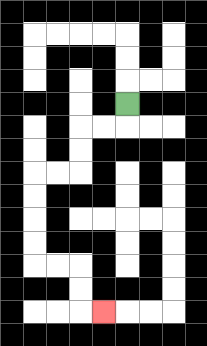{'start': '[5, 4]', 'end': '[4, 13]', 'path_directions': 'D,L,L,D,D,L,L,D,D,D,D,R,R,D,D,R', 'path_coordinates': '[[5, 4], [5, 5], [4, 5], [3, 5], [3, 6], [3, 7], [2, 7], [1, 7], [1, 8], [1, 9], [1, 10], [1, 11], [2, 11], [3, 11], [3, 12], [3, 13], [4, 13]]'}